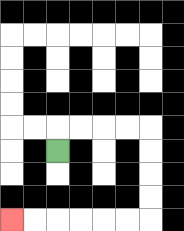{'start': '[2, 6]', 'end': '[0, 9]', 'path_directions': 'U,R,R,R,R,D,D,D,D,L,L,L,L,L,L', 'path_coordinates': '[[2, 6], [2, 5], [3, 5], [4, 5], [5, 5], [6, 5], [6, 6], [6, 7], [6, 8], [6, 9], [5, 9], [4, 9], [3, 9], [2, 9], [1, 9], [0, 9]]'}